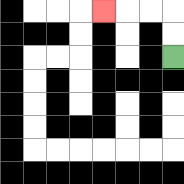{'start': '[7, 2]', 'end': '[4, 0]', 'path_directions': 'U,U,L,L,L', 'path_coordinates': '[[7, 2], [7, 1], [7, 0], [6, 0], [5, 0], [4, 0]]'}